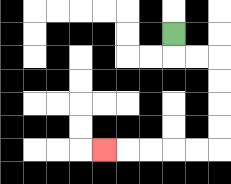{'start': '[7, 1]', 'end': '[4, 6]', 'path_directions': 'D,R,R,D,D,D,D,L,L,L,L,L', 'path_coordinates': '[[7, 1], [7, 2], [8, 2], [9, 2], [9, 3], [9, 4], [9, 5], [9, 6], [8, 6], [7, 6], [6, 6], [5, 6], [4, 6]]'}